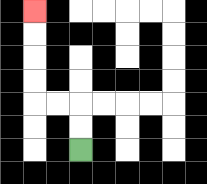{'start': '[3, 6]', 'end': '[1, 0]', 'path_directions': 'U,U,L,L,U,U,U,U', 'path_coordinates': '[[3, 6], [3, 5], [3, 4], [2, 4], [1, 4], [1, 3], [1, 2], [1, 1], [1, 0]]'}